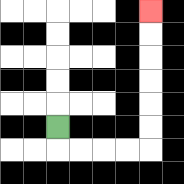{'start': '[2, 5]', 'end': '[6, 0]', 'path_directions': 'D,R,R,R,R,U,U,U,U,U,U', 'path_coordinates': '[[2, 5], [2, 6], [3, 6], [4, 6], [5, 6], [6, 6], [6, 5], [6, 4], [6, 3], [6, 2], [6, 1], [6, 0]]'}